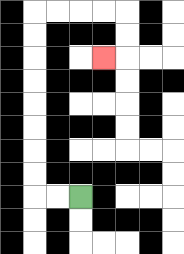{'start': '[3, 8]', 'end': '[4, 2]', 'path_directions': 'L,L,U,U,U,U,U,U,U,U,R,R,R,R,D,D,L', 'path_coordinates': '[[3, 8], [2, 8], [1, 8], [1, 7], [1, 6], [1, 5], [1, 4], [1, 3], [1, 2], [1, 1], [1, 0], [2, 0], [3, 0], [4, 0], [5, 0], [5, 1], [5, 2], [4, 2]]'}